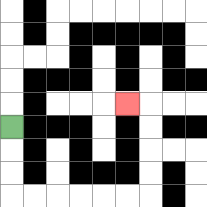{'start': '[0, 5]', 'end': '[5, 4]', 'path_directions': 'D,D,D,R,R,R,R,R,R,U,U,U,U,L', 'path_coordinates': '[[0, 5], [0, 6], [0, 7], [0, 8], [1, 8], [2, 8], [3, 8], [4, 8], [5, 8], [6, 8], [6, 7], [6, 6], [6, 5], [6, 4], [5, 4]]'}